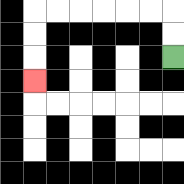{'start': '[7, 2]', 'end': '[1, 3]', 'path_directions': 'U,U,L,L,L,L,L,L,D,D,D', 'path_coordinates': '[[7, 2], [7, 1], [7, 0], [6, 0], [5, 0], [4, 0], [3, 0], [2, 0], [1, 0], [1, 1], [1, 2], [1, 3]]'}